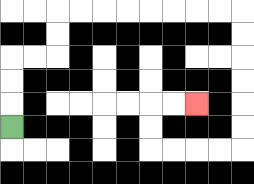{'start': '[0, 5]', 'end': '[8, 4]', 'path_directions': 'U,U,U,R,R,U,U,R,R,R,R,R,R,R,R,D,D,D,D,D,D,L,L,L,L,U,U,R,R', 'path_coordinates': '[[0, 5], [0, 4], [0, 3], [0, 2], [1, 2], [2, 2], [2, 1], [2, 0], [3, 0], [4, 0], [5, 0], [6, 0], [7, 0], [8, 0], [9, 0], [10, 0], [10, 1], [10, 2], [10, 3], [10, 4], [10, 5], [10, 6], [9, 6], [8, 6], [7, 6], [6, 6], [6, 5], [6, 4], [7, 4], [8, 4]]'}